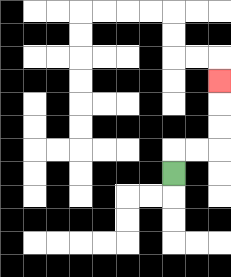{'start': '[7, 7]', 'end': '[9, 3]', 'path_directions': 'U,R,R,U,U,U', 'path_coordinates': '[[7, 7], [7, 6], [8, 6], [9, 6], [9, 5], [9, 4], [9, 3]]'}